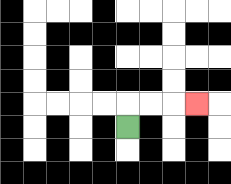{'start': '[5, 5]', 'end': '[8, 4]', 'path_directions': 'U,R,R,R', 'path_coordinates': '[[5, 5], [5, 4], [6, 4], [7, 4], [8, 4]]'}